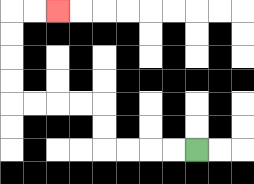{'start': '[8, 6]', 'end': '[2, 0]', 'path_directions': 'L,L,L,L,U,U,L,L,L,L,U,U,U,U,R,R', 'path_coordinates': '[[8, 6], [7, 6], [6, 6], [5, 6], [4, 6], [4, 5], [4, 4], [3, 4], [2, 4], [1, 4], [0, 4], [0, 3], [0, 2], [0, 1], [0, 0], [1, 0], [2, 0]]'}